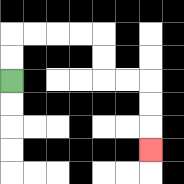{'start': '[0, 3]', 'end': '[6, 6]', 'path_directions': 'U,U,R,R,R,R,D,D,R,R,D,D,D', 'path_coordinates': '[[0, 3], [0, 2], [0, 1], [1, 1], [2, 1], [3, 1], [4, 1], [4, 2], [4, 3], [5, 3], [6, 3], [6, 4], [6, 5], [6, 6]]'}